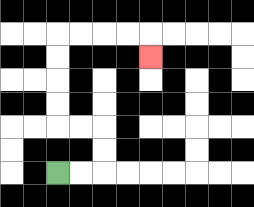{'start': '[2, 7]', 'end': '[6, 2]', 'path_directions': 'R,R,U,U,L,L,U,U,U,U,R,R,R,R,D', 'path_coordinates': '[[2, 7], [3, 7], [4, 7], [4, 6], [4, 5], [3, 5], [2, 5], [2, 4], [2, 3], [2, 2], [2, 1], [3, 1], [4, 1], [5, 1], [6, 1], [6, 2]]'}